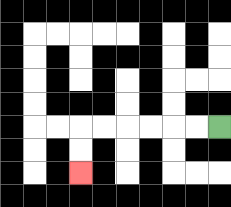{'start': '[9, 5]', 'end': '[3, 7]', 'path_directions': 'L,L,L,L,L,L,D,D', 'path_coordinates': '[[9, 5], [8, 5], [7, 5], [6, 5], [5, 5], [4, 5], [3, 5], [3, 6], [3, 7]]'}